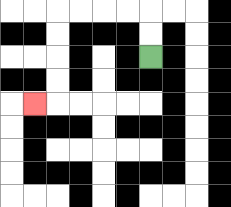{'start': '[6, 2]', 'end': '[1, 4]', 'path_directions': 'U,U,L,L,L,L,D,D,D,D,L', 'path_coordinates': '[[6, 2], [6, 1], [6, 0], [5, 0], [4, 0], [3, 0], [2, 0], [2, 1], [2, 2], [2, 3], [2, 4], [1, 4]]'}